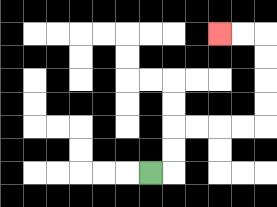{'start': '[6, 7]', 'end': '[9, 1]', 'path_directions': 'R,U,U,R,R,R,R,U,U,U,U,L,L', 'path_coordinates': '[[6, 7], [7, 7], [7, 6], [7, 5], [8, 5], [9, 5], [10, 5], [11, 5], [11, 4], [11, 3], [11, 2], [11, 1], [10, 1], [9, 1]]'}